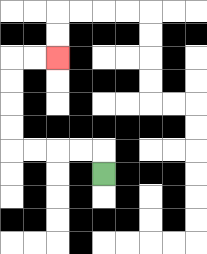{'start': '[4, 7]', 'end': '[2, 2]', 'path_directions': 'U,L,L,L,L,U,U,U,U,R,R', 'path_coordinates': '[[4, 7], [4, 6], [3, 6], [2, 6], [1, 6], [0, 6], [0, 5], [0, 4], [0, 3], [0, 2], [1, 2], [2, 2]]'}